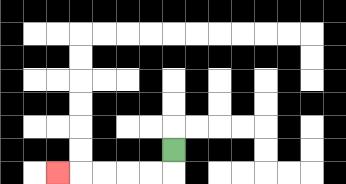{'start': '[7, 6]', 'end': '[2, 7]', 'path_directions': 'D,L,L,L,L,L', 'path_coordinates': '[[7, 6], [7, 7], [6, 7], [5, 7], [4, 7], [3, 7], [2, 7]]'}